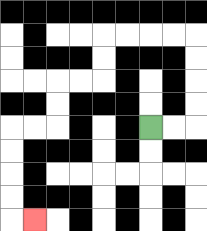{'start': '[6, 5]', 'end': '[1, 9]', 'path_directions': 'R,R,U,U,U,U,L,L,L,L,D,D,L,L,D,D,L,L,D,D,D,D,R', 'path_coordinates': '[[6, 5], [7, 5], [8, 5], [8, 4], [8, 3], [8, 2], [8, 1], [7, 1], [6, 1], [5, 1], [4, 1], [4, 2], [4, 3], [3, 3], [2, 3], [2, 4], [2, 5], [1, 5], [0, 5], [0, 6], [0, 7], [0, 8], [0, 9], [1, 9]]'}